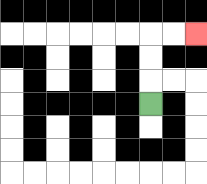{'start': '[6, 4]', 'end': '[8, 1]', 'path_directions': 'U,U,U,R,R', 'path_coordinates': '[[6, 4], [6, 3], [6, 2], [6, 1], [7, 1], [8, 1]]'}